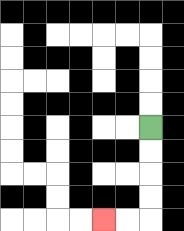{'start': '[6, 5]', 'end': '[4, 9]', 'path_directions': 'D,D,D,D,L,L', 'path_coordinates': '[[6, 5], [6, 6], [6, 7], [6, 8], [6, 9], [5, 9], [4, 9]]'}